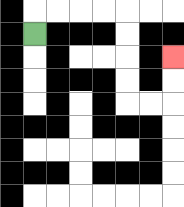{'start': '[1, 1]', 'end': '[7, 2]', 'path_directions': 'U,R,R,R,R,D,D,D,D,R,R,U,U', 'path_coordinates': '[[1, 1], [1, 0], [2, 0], [3, 0], [4, 0], [5, 0], [5, 1], [5, 2], [5, 3], [5, 4], [6, 4], [7, 4], [7, 3], [7, 2]]'}